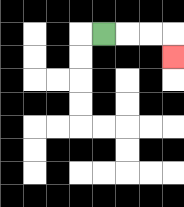{'start': '[4, 1]', 'end': '[7, 2]', 'path_directions': 'R,R,R,D', 'path_coordinates': '[[4, 1], [5, 1], [6, 1], [7, 1], [7, 2]]'}